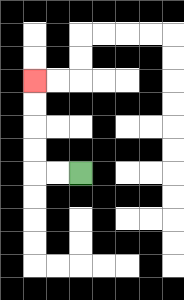{'start': '[3, 7]', 'end': '[1, 3]', 'path_directions': 'L,L,U,U,U,U', 'path_coordinates': '[[3, 7], [2, 7], [1, 7], [1, 6], [1, 5], [1, 4], [1, 3]]'}